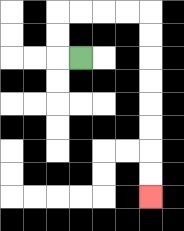{'start': '[3, 2]', 'end': '[6, 8]', 'path_directions': 'L,U,U,R,R,R,R,D,D,D,D,D,D,D,D', 'path_coordinates': '[[3, 2], [2, 2], [2, 1], [2, 0], [3, 0], [4, 0], [5, 0], [6, 0], [6, 1], [6, 2], [6, 3], [6, 4], [6, 5], [6, 6], [6, 7], [6, 8]]'}